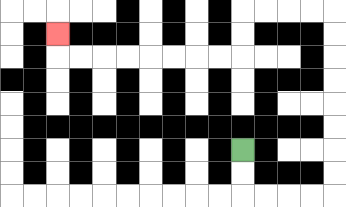{'start': '[10, 6]', 'end': '[2, 1]', 'path_directions': 'D,D,R,R,R,R,U,U,U,U,U,U,U,U,L,L,L,L,D,D,L,L,L,L,L,L,L,L,U', 'path_coordinates': '[[10, 6], [10, 7], [10, 8], [11, 8], [12, 8], [13, 8], [14, 8], [14, 7], [14, 6], [14, 5], [14, 4], [14, 3], [14, 2], [14, 1], [14, 0], [13, 0], [12, 0], [11, 0], [10, 0], [10, 1], [10, 2], [9, 2], [8, 2], [7, 2], [6, 2], [5, 2], [4, 2], [3, 2], [2, 2], [2, 1]]'}